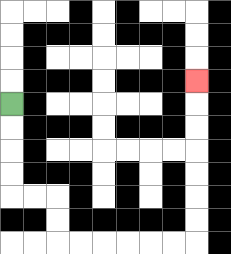{'start': '[0, 4]', 'end': '[8, 3]', 'path_directions': 'D,D,D,D,R,R,D,D,R,R,R,R,R,R,U,U,U,U,U,U,U', 'path_coordinates': '[[0, 4], [0, 5], [0, 6], [0, 7], [0, 8], [1, 8], [2, 8], [2, 9], [2, 10], [3, 10], [4, 10], [5, 10], [6, 10], [7, 10], [8, 10], [8, 9], [8, 8], [8, 7], [8, 6], [8, 5], [8, 4], [8, 3]]'}